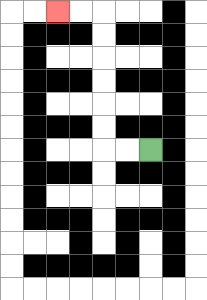{'start': '[6, 6]', 'end': '[2, 0]', 'path_directions': 'L,L,U,U,U,U,U,U,L,L', 'path_coordinates': '[[6, 6], [5, 6], [4, 6], [4, 5], [4, 4], [4, 3], [4, 2], [4, 1], [4, 0], [3, 0], [2, 0]]'}